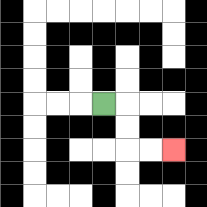{'start': '[4, 4]', 'end': '[7, 6]', 'path_directions': 'R,D,D,R,R', 'path_coordinates': '[[4, 4], [5, 4], [5, 5], [5, 6], [6, 6], [7, 6]]'}